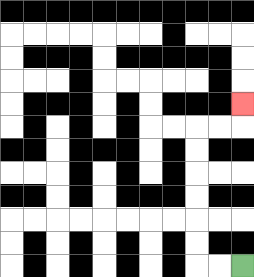{'start': '[10, 11]', 'end': '[10, 4]', 'path_directions': 'L,L,U,U,U,U,U,U,R,R,U', 'path_coordinates': '[[10, 11], [9, 11], [8, 11], [8, 10], [8, 9], [8, 8], [8, 7], [8, 6], [8, 5], [9, 5], [10, 5], [10, 4]]'}